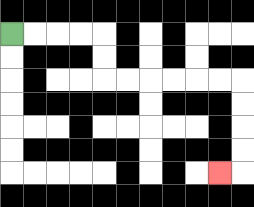{'start': '[0, 1]', 'end': '[9, 7]', 'path_directions': 'R,R,R,R,D,D,R,R,R,R,R,R,D,D,D,D,L', 'path_coordinates': '[[0, 1], [1, 1], [2, 1], [3, 1], [4, 1], [4, 2], [4, 3], [5, 3], [6, 3], [7, 3], [8, 3], [9, 3], [10, 3], [10, 4], [10, 5], [10, 6], [10, 7], [9, 7]]'}